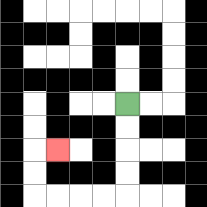{'start': '[5, 4]', 'end': '[2, 6]', 'path_directions': 'D,D,D,D,L,L,L,L,U,U,R', 'path_coordinates': '[[5, 4], [5, 5], [5, 6], [5, 7], [5, 8], [4, 8], [3, 8], [2, 8], [1, 8], [1, 7], [1, 6], [2, 6]]'}